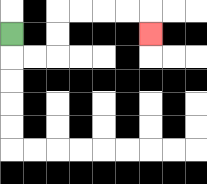{'start': '[0, 1]', 'end': '[6, 1]', 'path_directions': 'D,R,R,U,U,R,R,R,R,D', 'path_coordinates': '[[0, 1], [0, 2], [1, 2], [2, 2], [2, 1], [2, 0], [3, 0], [4, 0], [5, 0], [6, 0], [6, 1]]'}